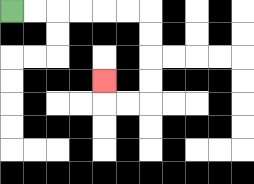{'start': '[0, 0]', 'end': '[4, 3]', 'path_directions': 'R,R,R,R,R,R,D,D,D,D,L,L,U', 'path_coordinates': '[[0, 0], [1, 0], [2, 0], [3, 0], [4, 0], [5, 0], [6, 0], [6, 1], [6, 2], [6, 3], [6, 4], [5, 4], [4, 4], [4, 3]]'}